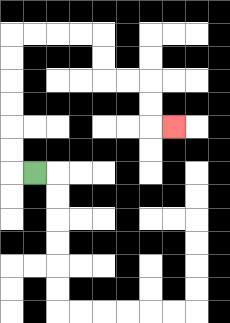{'start': '[1, 7]', 'end': '[7, 5]', 'path_directions': 'L,U,U,U,U,U,U,R,R,R,R,D,D,R,R,D,D,R', 'path_coordinates': '[[1, 7], [0, 7], [0, 6], [0, 5], [0, 4], [0, 3], [0, 2], [0, 1], [1, 1], [2, 1], [3, 1], [4, 1], [4, 2], [4, 3], [5, 3], [6, 3], [6, 4], [6, 5], [7, 5]]'}